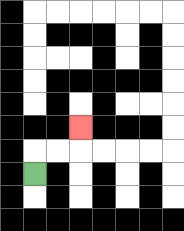{'start': '[1, 7]', 'end': '[3, 5]', 'path_directions': 'U,R,R,U', 'path_coordinates': '[[1, 7], [1, 6], [2, 6], [3, 6], [3, 5]]'}